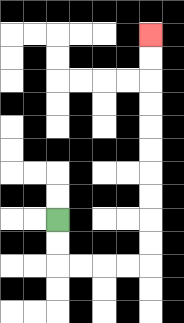{'start': '[2, 9]', 'end': '[6, 1]', 'path_directions': 'D,D,R,R,R,R,U,U,U,U,U,U,U,U,U,U', 'path_coordinates': '[[2, 9], [2, 10], [2, 11], [3, 11], [4, 11], [5, 11], [6, 11], [6, 10], [6, 9], [6, 8], [6, 7], [6, 6], [6, 5], [6, 4], [6, 3], [6, 2], [6, 1]]'}